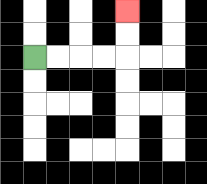{'start': '[1, 2]', 'end': '[5, 0]', 'path_directions': 'R,R,R,R,U,U', 'path_coordinates': '[[1, 2], [2, 2], [3, 2], [4, 2], [5, 2], [5, 1], [5, 0]]'}